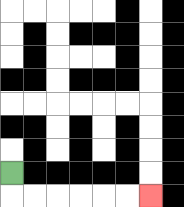{'start': '[0, 7]', 'end': '[6, 8]', 'path_directions': 'D,R,R,R,R,R,R', 'path_coordinates': '[[0, 7], [0, 8], [1, 8], [2, 8], [3, 8], [4, 8], [5, 8], [6, 8]]'}